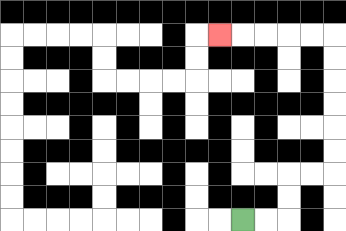{'start': '[10, 9]', 'end': '[9, 1]', 'path_directions': 'R,R,U,U,R,R,U,U,U,U,U,U,L,L,L,L,L', 'path_coordinates': '[[10, 9], [11, 9], [12, 9], [12, 8], [12, 7], [13, 7], [14, 7], [14, 6], [14, 5], [14, 4], [14, 3], [14, 2], [14, 1], [13, 1], [12, 1], [11, 1], [10, 1], [9, 1]]'}